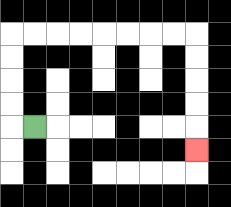{'start': '[1, 5]', 'end': '[8, 6]', 'path_directions': 'L,U,U,U,U,R,R,R,R,R,R,R,R,D,D,D,D,D', 'path_coordinates': '[[1, 5], [0, 5], [0, 4], [0, 3], [0, 2], [0, 1], [1, 1], [2, 1], [3, 1], [4, 1], [5, 1], [6, 1], [7, 1], [8, 1], [8, 2], [8, 3], [8, 4], [8, 5], [8, 6]]'}